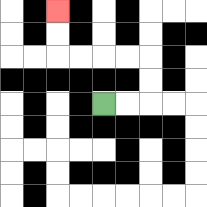{'start': '[4, 4]', 'end': '[2, 0]', 'path_directions': 'R,R,U,U,L,L,L,L,U,U', 'path_coordinates': '[[4, 4], [5, 4], [6, 4], [6, 3], [6, 2], [5, 2], [4, 2], [3, 2], [2, 2], [2, 1], [2, 0]]'}